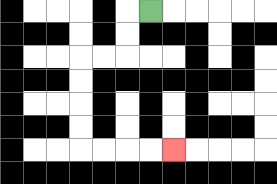{'start': '[6, 0]', 'end': '[7, 6]', 'path_directions': 'L,D,D,L,L,D,D,D,D,R,R,R,R', 'path_coordinates': '[[6, 0], [5, 0], [5, 1], [5, 2], [4, 2], [3, 2], [3, 3], [3, 4], [3, 5], [3, 6], [4, 6], [5, 6], [6, 6], [7, 6]]'}